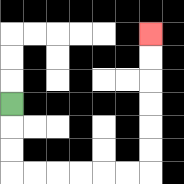{'start': '[0, 4]', 'end': '[6, 1]', 'path_directions': 'D,D,D,R,R,R,R,R,R,U,U,U,U,U,U', 'path_coordinates': '[[0, 4], [0, 5], [0, 6], [0, 7], [1, 7], [2, 7], [3, 7], [4, 7], [5, 7], [6, 7], [6, 6], [6, 5], [6, 4], [6, 3], [6, 2], [6, 1]]'}